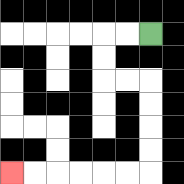{'start': '[6, 1]', 'end': '[0, 7]', 'path_directions': 'L,L,D,D,R,R,D,D,D,D,L,L,L,L,L,L', 'path_coordinates': '[[6, 1], [5, 1], [4, 1], [4, 2], [4, 3], [5, 3], [6, 3], [6, 4], [6, 5], [6, 6], [6, 7], [5, 7], [4, 7], [3, 7], [2, 7], [1, 7], [0, 7]]'}